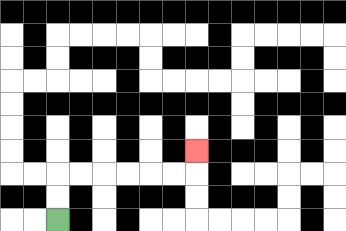{'start': '[2, 9]', 'end': '[8, 6]', 'path_directions': 'U,U,R,R,R,R,R,R,U', 'path_coordinates': '[[2, 9], [2, 8], [2, 7], [3, 7], [4, 7], [5, 7], [6, 7], [7, 7], [8, 7], [8, 6]]'}